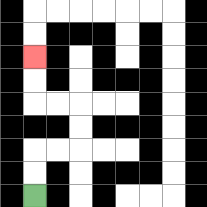{'start': '[1, 8]', 'end': '[1, 2]', 'path_directions': 'U,U,R,R,U,U,L,L,U,U', 'path_coordinates': '[[1, 8], [1, 7], [1, 6], [2, 6], [3, 6], [3, 5], [3, 4], [2, 4], [1, 4], [1, 3], [1, 2]]'}